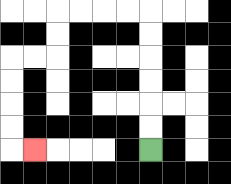{'start': '[6, 6]', 'end': '[1, 6]', 'path_directions': 'U,U,U,U,U,U,L,L,L,L,D,D,L,L,D,D,D,D,R', 'path_coordinates': '[[6, 6], [6, 5], [6, 4], [6, 3], [6, 2], [6, 1], [6, 0], [5, 0], [4, 0], [3, 0], [2, 0], [2, 1], [2, 2], [1, 2], [0, 2], [0, 3], [0, 4], [0, 5], [0, 6], [1, 6]]'}